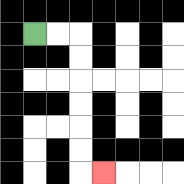{'start': '[1, 1]', 'end': '[4, 7]', 'path_directions': 'R,R,D,D,D,D,D,D,R', 'path_coordinates': '[[1, 1], [2, 1], [3, 1], [3, 2], [3, 3], [3, 4], [3, 5], [3, 6], [3, 7], [4, 7]]'}